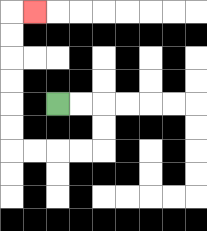{'start': '[2, 4]', 'end': '[1, 0]', 'path_directions': 'R,R,D,D,L,L,L,L,U,U,U,U,U,U,R', 'path_coordinates': '[[2, 4], [3, 4], [4, 4], [4, 5], [4, 6], [3, 6], [2, 6], [1, 6], [0, 6], [0, 5], [0, 4], [0, 3], [0, 2], [0, 1], [0, 0], [1, 0]]'}